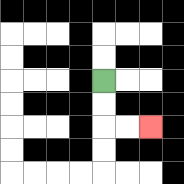{'start': '[4, 3]', 'end': '[6, 5]', 'path_directions': 'D,D,R,R', 'path_coordinates': '[[4, 3], [4, 4], [4, 5], [5, 5], [6, 5]]'}